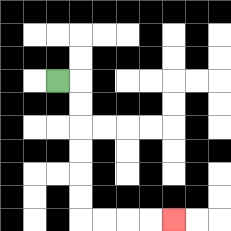{'start': '[2, 3]', 'end': '[7, 9]', 'path_directions': 'R,D,D,D,D,D,D,R,R,R,R', 'path_coordinates': '[[2, 3], [3, 3], [3, 4], [3, 5], [3, 6], [3, 7], [3, 8], [3, 9], [4, 9], [5, 9], [6, 9], [7, 9]]'}